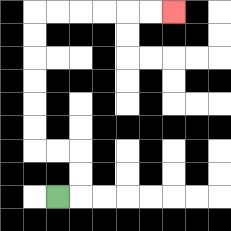{'start': '[2, 8]', 'end': '[7, 0]', 'path_directions': 'R,U,U,L,L,U,U,U,U,U,U,R,R,R,R,R,R', 'path_coordinates': '[[2, 8], [3, 8], [3, 7], [3, 6], [2, 6], [1, 6], [1, 5], [1, 4], [1, 3], [1, 2], [1, 1], [1, 0], [2, 0], [3, 0], [4, 0], [5, 0], [6, 0], [7, 0]]'}